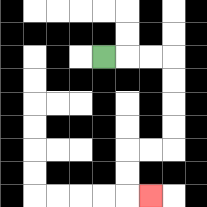{'start': '[4, 2]', 'end': '[6, 8]', 'path_directions': 'R,R,R,D,D,D,D,L,L,D,D,R', 'path_coordinates': '[[4, 2], [5, 2], [6, 2], [7, 2], [7, 3], [7, 4], [7, 5], [7, 6], [6, 6], [5, 6], [5, 7], [5, 8], [6, 8]]'}